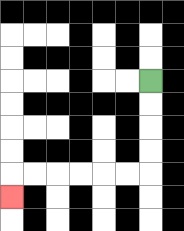{'start': '[6, 3]', 'end': '[0, 8]', 'path_directions': 'D,D,D,D,L,L,L,L,L,L,D', 'path_coordinates': '[[6, 3], [6, 4], [6, 5], [6, 6], [6, 7], [5, 7], [4, 7], [3, 7], [2, 7], [1, 7], [0, 7], [0, 8]]'}